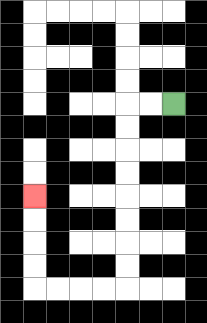{'start': '[7, 4]', 'end': '[1, 8]', 'path_directions': 'L,L,D,D,D,D,D,D,D,D,L,L,L,L,U,U,U,U', 'path_coordinates': '[[7, 4], [6, 4], [5, 4], [5, 5], [5, 6], [5, 7], [5, 8], [5, 9], [5, 10], [5, 11], [5, 12], [4, 12], [3, 12], [2, 12], [1, 12], [1, 11], [1, 10], [1, 9], [1, 8]]'}